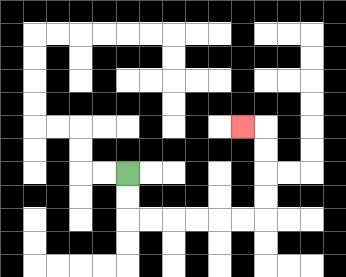{'start': '[5, 7]', 'end': '[10, 5]', 'path_directions': 'D,D,R,R,R,R,R,R,U,U,U,U,L', 'path_coordinates': '[[5, 7], [5, 8], [5, 9], [6, 9], [7, 9], [8, 9], [9, 9], [10, 9], [11, 9], [11, 8], [11, 7], [11, 6], [11, 5], [10, 5]]'}